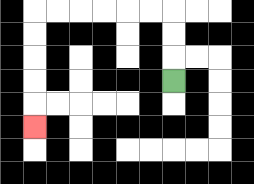{'start': '[7, 3]', 'end': '[1, 5]', 'path_directions': 'U,U,U,L,L,L,L,L,L,D,D,D,D,D', 'path_coordinates': '[[7, 3], [7, 2], [7, 1], [7, 0], [6, 0], [5, 0], [4, 0], [3, 0], [2, 0], [1, 0], [1, 1], [1, 2], [1, 3], [1, 4], [1, 5]]'}